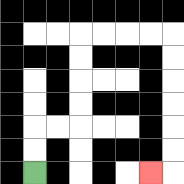{'start': '[1, 7]', 'end': '[6, 7]', 'path_directions': 'U,U,R,R,U,U,U,U,R,R,R,R,D,D,D,D,D,D,L', 'path_coordinates': '[[1, 7], [1, 6], [1, 5], [2, 5], [3, 5], [3, 4], [3, 3], [3, 2], [3, 1], [4, 1], [5, 1], [6, 1], [7, 1], [7, 2], [7, 3], [7, 4], [7, 5], [7, 6], [7, 7], [6, 7]]'}